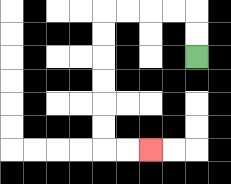{'start': '[8, 2]', 'end': '[6, 6]', 'path_directions': 'U,U,L,L,L,L,D,D,D,D,D,D,R,R', 'path_coordinates': '[[8, 2], [8, 1], [8, 0], [7, 0], [6, 0], [5, 0], [4, 0], [4, 1], [4, 2], [4, 3], [4, 4], [4, 5], [4, 6], [5, 6], [6, 6]]'}